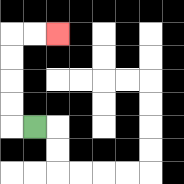{'start': '[1, 5]', 'end': '[2, 1]', 'path_directions': 'L,U,U,U,U,R,R', 'path_coordinates': '[[1, 5], [0, 5], [0, 4], [0, 3], [0, 2], [0, 1], [1, 1], [2, 1]]'}